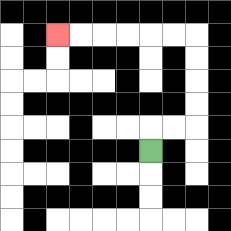{'start': '[6, 6]', 'end': '[2, 1]', 'path_directions': 'U,R,R,U,U,U,U,L,L,L,L,L,L', 'path_coordinates': '[[6, 6], [6, 5], [7, 5], [8, 5], [8, 4], [8, 3], [8, 2], [8, 1], [7, 1], [6, 1], [5, 1], [4, 1], [3, 1], [2, 1]]'}